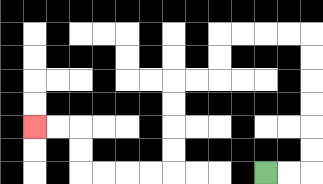{'start': '[11, 7]', 'end': '[1, 5]', 'path_directions': 'R,R,U,U,U,U,U,U,L,L,L,L,D,D,L,L,D,D,D,D,L,L,L,L,U,U,L,L', 'path_coordinates': '[[11, 7], [12, 7], [13, 7], [13, 6], [13, 5], [13, 4], [13, 3], [13, 2], [13, 1], [12, 1], [11, 1], [10, 1], [9, 1], [9, 2], [9, 3], [8, 3], [7, 3], [7, 4], [7, 5], [7, 6], [7, 7], [6, 7], [5, 7], [4, 7], [3, 7], [3, 6], [3, 5], [2, 5], [1, 5]]'}